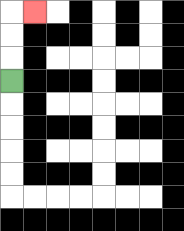{'start': '[0, 3]', 'end': '[1, 0]', 'path_directions': 'U,U,U,R', 'path_coordinates': '[[0, 3], [0, 2], [0, 1], [0, 0], [1, 0]]'}